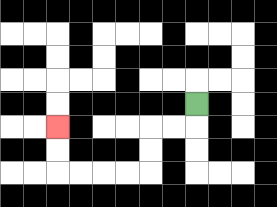{'start': '[8, 4]', 'end': '[2, 5]', 'path_directions': 'D,L,L,D,D,L,L,L,L,U,U', 'path_coordinates': '[[8, 4], [8, 5], [7, 5], [6, 5], [6, 6], [6, 7], [5, 7], [4, 7], [3, 7], [2, 7], [2, 6], [2, 5]]'}